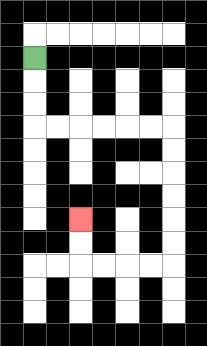{'start': '[1, 2]', 'end': '[3, 9]', 'path_directions': 'D,D,D,R,R,R,R,R,R,D,D,D,D,D,D,L,L,L,L,U,U', 'path_coordinates': '[[1, 2], [1, 3], [1, 4], [1, 5], [2, 5], [3, 5], [4, 5], [5, 5], [6, 5], [7, 5], [7, 6], [7, 7], [7, 8], [7, 9], [7, 10], [7, 11], [6, 11], [5, 11], [4, 11], [3, 11], [3, 10], [3, 9]]'}